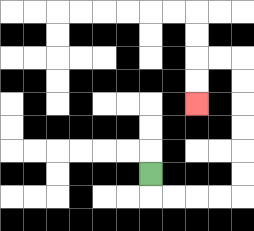{'start': '[6, 7]', 'end': '[8, 4]', 'path_directions': 'D,R,R,R,R,U,U,U,U,U,U,L,L,D,D', 'path_coordinates': '[[6, 7], [6, 8], [7, 8], [8, 8], [9, 8], [10, 8], [10, 7], [10, 6], [10, 5], [10, 4], [10, 3], [10, 2], [9, 2], [8, 2], [8, 3], [8, 4]]'}